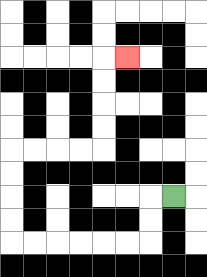{'start': '[7, 8]', 'end': '[5, 2]', 'path_directions': 'L,D,D,L,L,L,L,L,L,U,U,U,U,R,R,R,R,U,U,U,U,R', 'path_coordinates': '[[7, 8], [6, 8], [6, 9], [6, 10], [5, 10], [4, 10], [3, 10], [2, 10], [1, 10], [0, 10], [0, 9], [0, 8], [0, 7], [0, 6], [1, 6], [2, 6], [3, 6], [4, 6], [4, 5], [4, 4], [4, 3], [4, 2], [5, 2]]'}